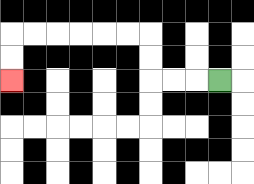{'start': '[9, 3]', 'end': '[0, 3]', 'path_directions': 'L,L,L,U,U,L,L,L,L,L,L,D,D', 'path_coordinates': '[[9, 3], [8, 3], [7, 3], [6, 3], [6, 2], [6, 1], [5, 1], [4, 1], [3, 1], [2, 1], [1, 1], [0, 1], [0, 2], [0, 3]]'}